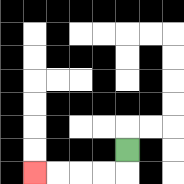{'start': '[5, 6]', 'end': '[1, 7]', 'path_directions': 'D,L,L,L,L', 'path_coordinates': '[[5, 6], [5, 7], [4, 7], [3, 7], [2, 7], [1, 7]]'}